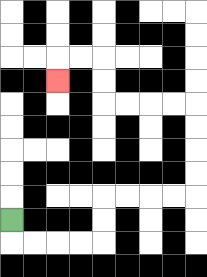{'start': '[0, 9]', 'end': '[2, 3]', 'path_directions': 'D,R,R,R,R,U,U,R,R,R,R,U,U,U,U,L,L,L,L,U,U,L,L,D', 'path_coordinates': '[[0, 9], [0, 10], [1, 10], [2, 10], [3, 10], [4, 10], [4, 9], [4, 8], [5, 8], [6, 8], [7, 8], [8, 8], [8, 7], [8, 6], [8, 5], [8, 4], [7, 4], [6, 4], [5, 4], [4, 4], [4, 3], [4, 2], [3, 2], [2, 2], [2, 3]]'}